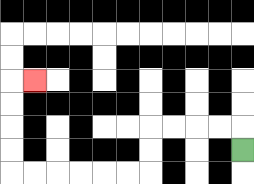{'start': '[10, 6]', 'end': '[1, 3]', 'path_directions': 'U,L,L,L,L,D,D,L,L,L,L,L,L,U,U,U,U,R', 'path_coordinates': '[[10, 6], [10, 5], [9, 5], [8, 5], [7, 5], [6, 5], [6, 6], [6, 7], [5, 7], [4, 7], [3, 7], [2, 7], [1, 7], [0, 7], [0, 6], [0, 5], [0, 4], [0, 3], [1, 3]]'}